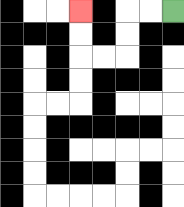{'start': '[7, 0]', 'end': '[3, 0]', 'path_directions': 'L,L,D,D,L,L,U,U', 'path_coordinates': '[[7, 0], [6, 0], [5, 0], [5, 1], [5, 2], [4, 2], [3, 2], [3, 1], [3, 0]]'}